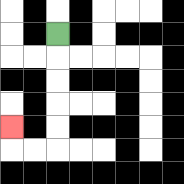{'start': '[2, 1]', 'end': '[0, 5]', 'path_directions': 'D,D,D,D,D,L,L,U', 'path_coordinates': '[[2, 1], [2, 2], [2, 3], [2, 4], [2, 5], [2, 6], [1, 6], [0, 6], [0, 5]]'}